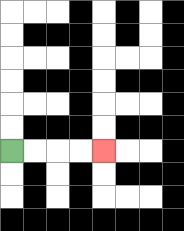{'start': '[0, 6]', 'end': '[4, 6]', 'path_directions': 'R,R,R,R', 'path_coordinates': '[[0, 6], [1, 6], [2, 6], [3, 6], [4, 6]]'}